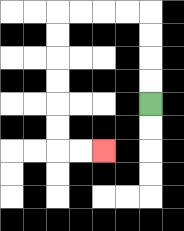{'start': '[6, 4]', 'end': '[4, 6]', 'path_directions': 'U,U,U,U,L,L,L,L,D,D,D,D,D,D,R,R', 'path_coordinates': '[[6, 4], [6, 3], [6, 2], [6, 1], [6, 0], [5, 0], [4, 0], [3, 0], [2, 0], [2, 1], [2, 2], [2, 3], [2, 4], [2, 5], [2, 6], [3, 6], [4, 6]]'}